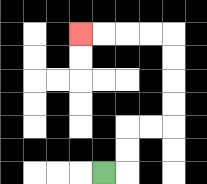{'start': '[4, 7]', 'end': '[3, 1]', 'path_directions': 'R,U,U,R,R,U,U,U,U,L,L,L,L', 'path_coordinates': '[[4, 7], [5, 7], [5, 6], [5, 5], [6, 5], [7, 5], [7, 4], [7, 3], [7, 2], [7, 1], [6, 1], [5, 1], [4, 1], [3, 1]]'}